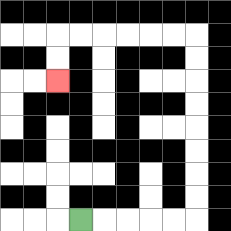{'start': '[3, 9]', 'end': '[2, 3]', 'path_directions': 'R,R,R,R,R,U,U,U,U,U,U,U,U,L,L,L,L,L,L,D,D', 'path_coordinates': '[[3, 9], [4, 9], [5, 9], [6, 9], [7, 9], [8, 9], [8, 8], [8, 7], [8, 6], [8, 5], [8, 4], [8, 3], [8, 2], [8, 1], [7, 1], [6, 1], [5, 1], [4, 1], [3, 1], [2, 1], [2, 2], [2, 3]]'}